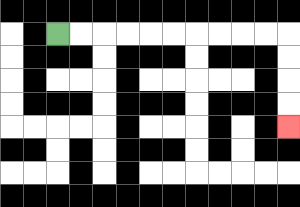{'start': '[2, 1]', 'end': '[12, 5]', 'path_directions': 'R,R,R,R,R,R,R,R,R,R,D,D,D,D', 'path_coordinates': '[[2, 1], [3, 1], [4, 1], [5, 1], [6, 1], [7, 1], [8, 1], [9, 1], [10, 1], [11, 1], [12, 1], [12, 2], [12, 3], [12, 4], [12, 5]]'}